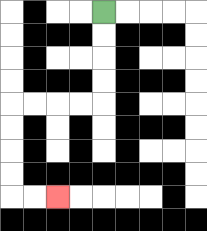{'start': '[4, 0]', 'end': '[2, 8]', 'path_directions': 'D,D,D,D,L,L,L,L,D,D,D,D,R,R', 'path_coordinates': '[[4, 0], [4, 1], [4, 2], [4, 3], [4, 4], [3, 4], [2, 4], [1, 4], [0, 4], [0, 5], [0, 6], [0, 7], [0, 8], [1, 8], [2, 8]]'}